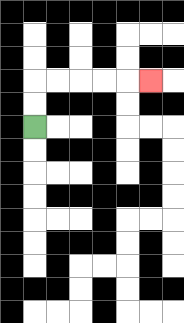{'start': '[1, 5]', 'end': '[6, 3]', 'path_directions': 'U,U,R,R,R,R,R', 'path_coordinates': '[[1, 5], [1, 4], [1, 3], [2, 3], [3, 3], [4, 3], [5, 3], [6, 3]]'}